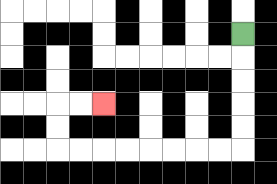{'start': '[10, 1]', 'end': '[4, 4]', 'path_directions': 'D,D,D,D,D,L,L,L,L,L,L,L,L,U,U,R,R', 'path_coordinates': '[[10, 1], [10, 2], [10, 3], [10, 4], [10, 5], [10, 6], [9, 6], [8, 6], [7, 6], [6, 6], [5, 6], [4, 6], [3, 6], [2, 6], [2, 5], [2, 4], [3, 4], [4, 4]]'}